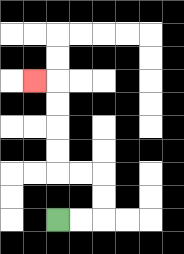{'start': '[2, 9]', 'end': '[1, 3]', 'path_directions': 'R,R,U,U,L,L,U,U,U,U,L', 'path_coordinates': '[[2, 9], [3, 9], [4, 9], [4, 8], [4, 7], [3, 7], [2, 7], [2, 6], [2, 5], [2, 4], [2, 3], [1, 3]]'}